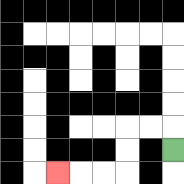{'start': '[7, 6]', 'end': '[2, 7]', 'path_directions': 'U,L,L,D,D,L,L,L', 'path_coordinates': '[[7, 6], [7, 5], [6, 5], [5, 5], [5, 6], [5, 7], [4, 7], [3, 7], [2, 7]]'}